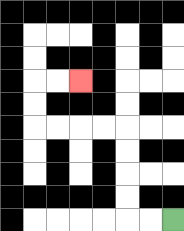{'start': '[7, 9]', 'end': '[3, 3]', 'path_directions': 'L,L,U,U,U,U,L,L,L,L,U,U,R,R', 'path_coordinates': '[[7, 9], [6, 9], [5, 9], [5, 8], [5, 7], [5, 6], [5, 5], [4, 5], [3, 5], [2, 5], [1, 5], [1, 4], [1, 3], [2, 3], [3, 3]]'}